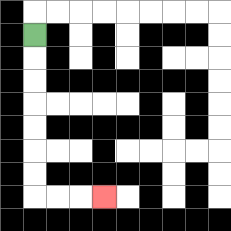{'start': '[1, 1]', 'end': '[4, 8]', 'path_directions': 'D,D,D,D,D,D,D,R,R,R', 'path_coordinates': '[[1, 1], [1, 2], [1, 3], [1, 4], [1, 5], [1, 6], [1, 7], [1, 8], [2, 8], [3, 8], [4, 8]]'}